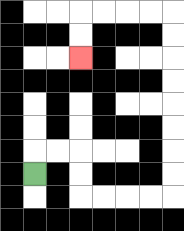{'start': '[1, 7]', 'end': '[3, 2]', 'path_directions': 'U,R,R,D,D,R,R,R,R,U,U,U,U,U,U,U,U,L,L,L,L,D,D', 'path_coordinates': '[[1, 7], [1, 6], [2, 6], [3, 6], [3, 7], [3, 8], [4, 8], [5, 8], [6, 8], [7, 8], [7, 7], [7, 6], [7, 5], [7, 4], [7, 3], [7, 2], [7, 1], [7, 0], [6, 0], [5, 0], [4, 0], [3, 0], [3, 1], [3, 2]]'}